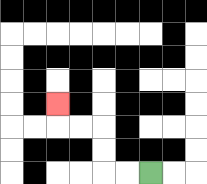{'start': '[6, 7]', 'end': '[2, 4]', 'path_directions': 'L,L,U,U,L,L,U', 'path_coordinates': '[[6, 7], [5, 7], [4, 7], [4, 6], [4, 5], [3, 5], [2, 5], [2, 4]]'}